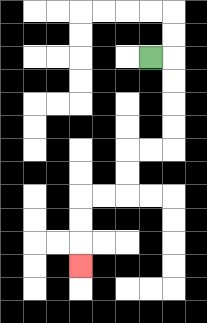{'start': '[6, 2]', 'end': '[3, 11]', 'path_directions': 'R,D,D,D,D,L,L,D,D,L,L,D,D,D', 'path_coordinates': '[[6, 2], [7, 2], [7, 3], [7, 4], [7, 5], [7, 6], [6, 6], [5, 6], [5, 7], [5, 8], [4, 8], [3, 8], [3, 9], [3, 10], [3, 11]]'}